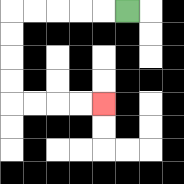{'start': '[5, 0]', 'end': '[4, 4]', 'path_directions': 'L,L,L,L,L,D,D,D,D,R,R,R,R', 'path_coordinates': '[[5, 0], [4, 0], [3, 0], [2, 0], [1, 0], [0, 0], [0, 1], [0, 2], [0, 3], [0, 4], [1, 4], [2, 4], [3, 4], [4, 4]]'}